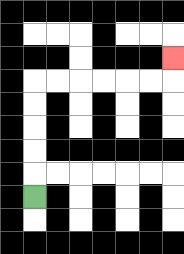{'start': '[1, 8]', 'end': '[7, 2]', 'path_directions': 'U,U,U,U,U,R,R,R,R,R,R,U', 'path_coordinates': '[[1, 8], [1, 7], [1, 6], [1, 5], [1, 4], [1, 3], [2, 3], [3, 3], [4, 3], [5, 3], [6, 3], [7, 3], [7, 2]]'}